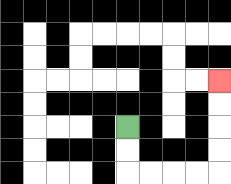{'start': '[5, 5]', 'end': '[9, 3]', 'path_directions': 'D,D,R,R,R,R,U,U,U,U', 'path_coordinates': '[[5, 5], [5, 6], [5, 7], [6, 7], [7, 7], [8, 7], [9, 7], [9, 6], [9, 5], [9, 4], [9, 3]]'}